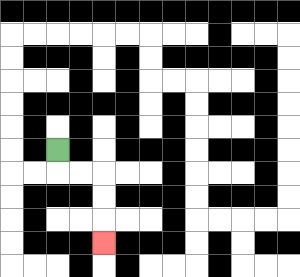{'start': '[2, 6]', 'end': '[4, 10]', 'path_directions': 'D,R,R,D,D,D', 'path_coordinates': '[[2, 6], [2, 7], [3, 7], [4, 7], [4, 8], [4, 9], [4, 10]]'}